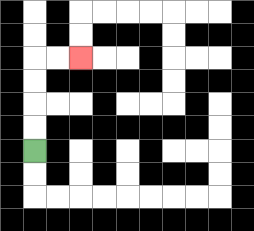{'start': '[1, 6]', 'end': '[3, 2]', 'path_directions': 'U,U,U,U,R,R', 'path_coordinates': '[[1, 6], [1, 5], [1, 4], [1, 3], [1, 2], [2, 2], [3, 2]]'}